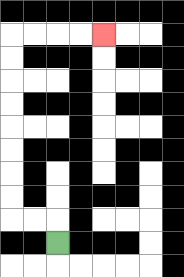{'start': '[2, 10]', 'end': '[4, 1]', 'path_directions': 'U,L,L,U,U,U,U,U,U,U,U,R,R,R,R', 'path_coordinates': '[[2, 10], [2, 9], [1, 9], [0, 9], [0, 8], [0, 7], [0, 6], [0, 5], [0, 4], [0, 3], [0, 2], [0, 1], [1, 1], [2, 1], [3, 1], [4, 1]]'}